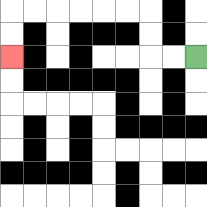{'start': '[8, 2]', 'end': '[0, 2]', 'path_directions': 'L,L,U,U,L,L,L,L,L,L,D,D', 'path_coordinates': '[[8, 2], [7, 2], [6, 2], [6, 1], [6, 0], [5, 0], [4, 0], [3, 0], [2, 0], [1, 0], [0, 0], [0, 1], [0, 2]]'}